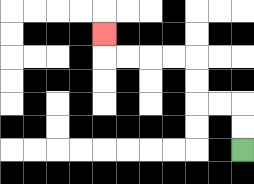{'start': '[10, 6]', 'end': '[4, 1]', 'path_directions': 'U,U,L,L,U,U,L,L,L,L,U', 'path_coordinates': '[[10, 6], [10, 5], [10, 4], [9, 4], [8, 4], [8, 3], [8, 2], [7, 2], [6, 2], [5, 2], [4, 2], [4, 1]]'}